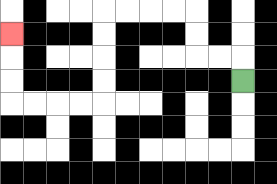{'start': '[10, 3]', 'end': '[0, 1]', 'path_directions': 'U,L,L,U,U,L,L,L,L,D,D,D,D,L,L,L,L,U,U,U', 'path_coordinates': '[[10, 3], [10, 2], [9, 2], [8, 2], [8, 1], [8, 0], [7, 0], [6, 0], [5, 0], [4, 0], [4, 1], [4, 2], [4, 3], [4, 4], [3, 4], [2, 4], [1, 4], [0, 4], [0, 3], [0, 2], [0, 1]]'}